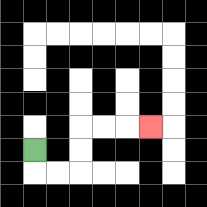{'start': '[1, 6]', 'end': '[6, 5]', 'path_directions': 'D,R,R,U,U,R,R,R', 'path_coordinates': '[[1, 6], [1, 7], [2, 7], [3, 7], [3, 6], [3, 5], [4, 5], [5, 5], [6, 5]]'}